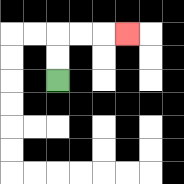{'start': '[2, 3]', 'end': '[5, 1]', 'path_directions': 'U,U,R,R,R', 'path_coordinates': '[[2, 3], [2, 2], [2, 1], [3, 1], [4, 1], [5, 1]]'}